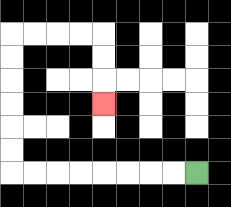{'start': '[8, 7]', 'end': '[4, 4]', 'path_directions': 'L,L,L,L,L,L,L,L,U,U,U,U,U,U,R,R,R,R,D,D,D', 'path_coordinates': '[[8, 7], [7, 7], [6, 7], [5, 7], [4, 7], [3, 7], [2, 7], [1, 7], [0, 7], [0, 6], [0, 5], [0, 4], [0, 3], [0, 2], [0, 1], [1, 1], [2, 1], [3, 1], [4, 1], [4, 2], [4, 3], [4, 4]]'}